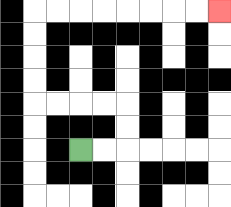{'start': '[3, 6]', 'end': '[9, 0]', 'path_directions': 'R,R,U,U,L,L,L,L,U,U,U,U,R,R,R,R,R,R,R,R', 'path_coordinates': '[[3, 6], [4, 6], [5, 6], [5, 5], [5, 4], [4, 4], [3, 4], [2, 4], [1, 4], [1, 3], [1, 2], [1, 1], [1, 0], [2, 0], [3, 0], [4, 0], [5, 0], [6, 0], [7, 0], [8, 0], [9, 0]]'}